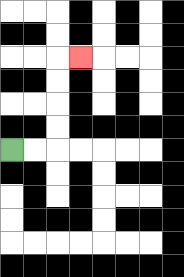{'start': '[0, 6]', 'end': '[3, 2]', 'path_directions': 'R,R,U,U,U,U,R', 'path_coordinates': '[[0, 6], [1, 6], [2, 6], [2, 5], [2, 4], [2, 3], [2, 2], [3, 2]]'}